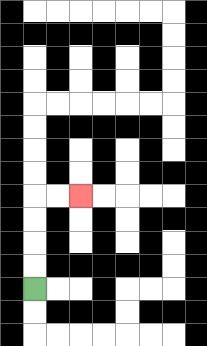{'start': '[1, 12]', 'end': '[3, 8]', 'path_directions': 'U,U,U,U,R,R', 'path_coordinates': '[[1, 12], [1, 11], [1, 10], [1, 9], [1, 8], [2, 8], [3, 8]]'}